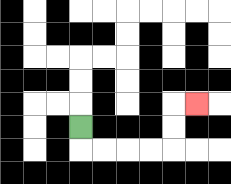{'start': '[3, 5]', 'end': '[8, 4]', 'path_directions': 'D,R,R,R,R,U,U,R', 'path_coordinates': '[[3, 5], [3, 6], [4, 6], [5, 6], [6, 6], [7, 6], [7, 5], [7, 4], [8, 4]]'}